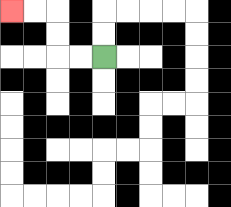{'start': '[4, 2]', 'end': '[0, 0]', 'path_directions': 'L,L,U,U,L,L', 'path_coordinates': '[[4, 2], [3, 2], [2, 2], [2, 1], [2, 0], [1, 0], [0, 0]]'}